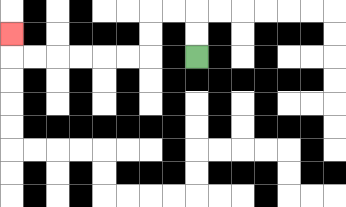{'start': '[8, 2]', 'end': '[0, 1]', 'path_directions': 'U,U,L,L,D,D,L,L,L,L,L,L,U', 'path_coordinates': '[[8, 2], [8, 1], [8, 0], [7, 0], [6, 0], [6, 1], [6, 2], [5, 2], [4, 2], [3, 2], [2, 2], [1, 2], [0, 2], [0, 1]]'}